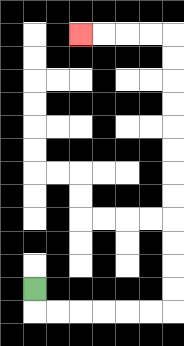{'start': '[1, 12]', 'end': '[3, 1]', 'path_directions': 'D,R,R,R,R,R,R,U,U,U,U,U,U,U,U,U,U,U,U,L,L,L,L', 'path_coordinates': '[[1, 12], [1, 13], [2, 13], [3, 13], [4, 13], [5, 13], [6, 13], [7, 13], [7, 12], [7, 11], [7, 10], [7, 9], [7, 8], [7, 7], [7, 6], [7, 5], [7, 4], [7, 3], [7, 2], [7, 1], [6, 1], [5, 1], [4, 1], [3, 1]]'}